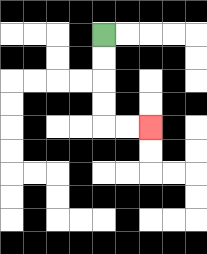{'start': '[4, 1]', 'end': '[6, 5]', 'path_directions': 'D,D,D,D,R,R', 'path_coordinates': '[[4, 1], [4, 2], [4, 3], [4, 4], [4, 5], [5, 5], [6, 5]]'}